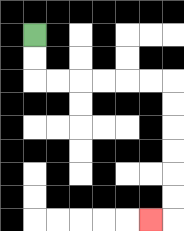{'start': '[1, 1]', 'end': '[6, 9]', 'path_directions': 'D,D,R,R,R,R,R,R,D,D,D,D,D,D,L', 'path_coordinates': '[[1, 1], [1, 2], [1, 3], [2, 3], [3, 3], [4, 3], [5, 3], [6, 3], [7, 3], [7, 4], [7, 5], [7, 6], [7, 7], [7, 8], [7, 9], [6, 9]]'}